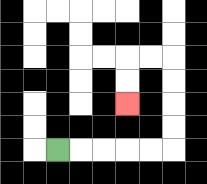{'start': '[2, 6]', 'end': '[5, 4]', 'path_directions': 'R,R,R,R,R,U,U,U,U,L,L,D,D', 'path_coordinates': '[[2, 6], [3, 6], [4, 6], [5, 6], [6, 6], [7, 6], [7, 5], [7, 4], [7, 3], [7, 2], [6, 2], [5, 2], [5, 3], [5, 4]]'}